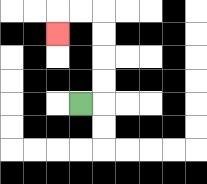{'start': '[3, 4]', 'end': '[2, 1]', 'path_directions': 'R,U,U,U,U,L,L,D', 'path_coordinates': '[[3, 4], [4, 4], [4, 3], [4, 2], [4, 1], [4, 0], [3, 0], [2, 0], [2, 1]]'}